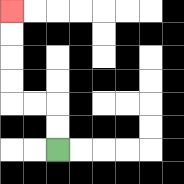{'start': '[2, 6]', 'end': '[0, 0]', 'path_directions': 'U,U,L,L,U,U,U,U', 'path_coordinates': '[[2, 6], [2, 5], [2, 4], [1, 4], [0, 4], [0, 3], [0, 2], [0, 1], [0, 0]]'}